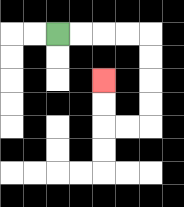{'start': '[2, 1]', 'end': '[4, 3]', 'path_directions': 'R,R,R,R,D,D,D,D,L,L,U,U', 'path_coordinates': '[[2, 1], [3, 1], [4, 1], [5, 1], [6, 1], [6, 2], [6, 3], [6, 4], [6, 5], [5, 5], [4, 5], [4, 4], [4, 3]]'}